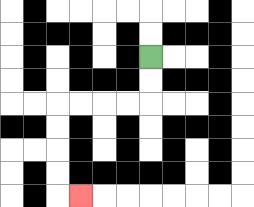{'start': '[6, 2]', 'end': '[3, 8]', 'path_directions': 'D,D,L,L,L,L,D,D,D,D,R', 'path_coordinates': '[[6, 2], [6, 3], [6, 4], [5, 4], [4, 4], [3, 4], [2, 4], [2, 5], [2, 6], [2, 7], [2, 8], [3, 8]]'}